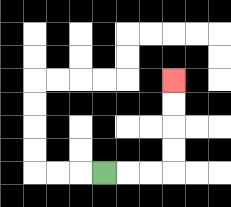{'start': '[4, 7]', 'end': '[7, 3]', 'path_directions': 'R,R,R,U,U,U,U', 'path_coordinates': '[[4, 7], [5, 7], [6, 7], [7, 7], [7, 6], [7, 5], [7, 4], [7, 3]]'}